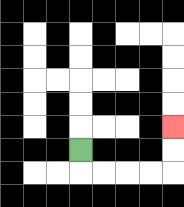{'start': '[3, 6]', 'end': '[7, 5]', 'path_directions': 'D,R,R,R,R,U,U', 'path_coordinates': '[[3, 6], [3, 7], [4, 7], [5, 7], [6, 7], [7, 7], [7, 6], [7, 5]]'}